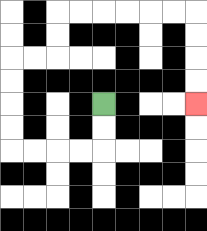{'start': '[4, 4]', 'end': '[8, 4]', 'path_directions': 'D,D,L,L,L,L,U,U,U,U,R,R,U,U,R,R,R,R,R,R,D,D,D,D', 'path_coordinates': '[[4, 4], [4, 5], [4, 6], [3, 6], [2, 6], [1, 6], [0, 6], [0, 5], [0, 4], [0, 3], [0, 2], [1, 2], [2, 2], [2, 1], [2, 0], [3, 0], [4, 0], [5, 0], [6, 0], [7, 0], [8, 0], [8, 1], [8, 2], [8, 3], [8, 4]]'}